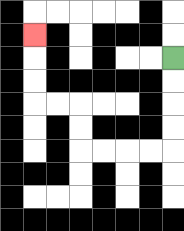{'start': '[7, 2]', 'end': '[1, 1]', 'path_directions': 'D,D,D,D,L,L,L,L,U,U,L,L,U,U,U', 'path_coordinates': '[[7, 2], [7, 3], [7, 4], [7, 5], [7, 6], [6, 6], [5, 6], [4, 6], [3, 6], [3, 5], [3, 4], [2, 4], [1, 4], [1, 3], [1, 2], [1, 1]]'}